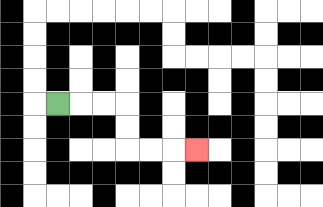{'start': '[2, 4]', 'end': '[8, 6]', 'path_directions': 'R,R,R,D,D,R,R,R', 'path_coordinates': '[[2, 4], [3, 4], [4, 4], [5, 4], [5, 5], [5, 6], [6, 6], [7, 6], [8, 6]]'}